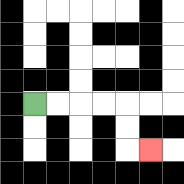{'start': '[1, 4]', 'end': '[6, 6]', 'path_directions': 'R,R,R,R,D,D,R', 'path_coordinates': '[[1, 4], [2, 4], [3, 4], [4, 4], [5, 4], [5, 5], [5, 6], [6, 6]]'}